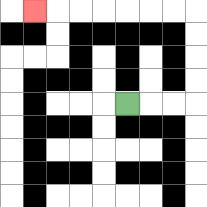{'start': '[5, 4]', 'end': '[1, 0]', 'path_directions': 'R,R,R,U,U,U,U,L,L,L,L,L,L,L', 'path_coordinates': '[[5, 4], [6, 4], [7, 4], [8, 4], [8, 3], [8, 2], [8, 1], [8, 0], [7, 0], [6, 0], [5, 0], [4, 0], [3, 0], [2, 0], [1, 0]]'}